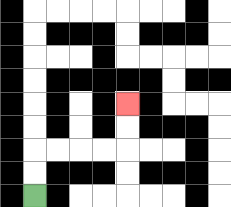{'start': '[1, 8]', 'end': '[5, 4]', 'path_directions': 'U,U,R,R,R,R,U,U', 'path_coordinates': '[[1, 8], [1, 7], [1, 6], [2, 6], [3, 6], [4, 6], [5, 6], [5, 5], [5, 4]]'}